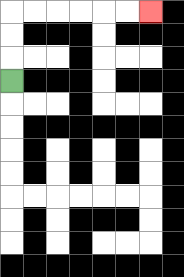{'start': '[0, 3]', 'end': '[6, 0]', 'path_directions': 'U,U,U,R,R,R,R,R,R', 'path_coordinates': '[[0, 3], [0, 2], [0, 1], [0, 0], [1, 0], [2, 0], [3, 0], [4, 0], [5, 0], [6, 0]]'}